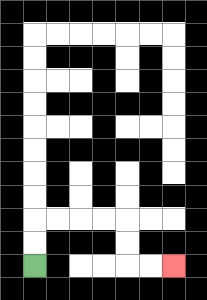{'start': '[1, 11]', 'end': '[7, 11]', 'path_directions': 'U,U,R,R,R,R,D,D,R,R', 'path_coordinates': '[[1, 11], [1, 10], [1, 9], [2, 9], [3, 9], [4, 9], [5, 9], [5, 10], [5, 11], [6, 11], [7, 11]]'}